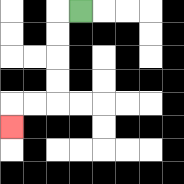{'start': '[3, 0]', 'end': '[0, 5]', 'path_directions': 'L,D,D,D,D,L,L,D', 'path_coordinates': '[[3, 0], [2, 0], [2, 1], [2, 2], [2, 3], [2, 4], [1, 4], [0, 4], [0, 5]]'}